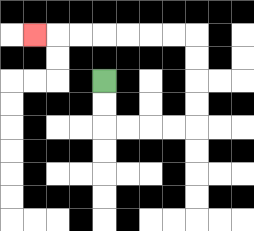{'start': '[4, 3]', 'end': '[1, 1]', 'path_directions': 'D,D,R,R,R,R,U,U,U,U,L,L,L,L,L,L,L', 'path_coordinates': '[[4, 3], [4, 4], [4, 5], [5, 5], [6, 5], [7, 5], [8, 5], [8, 4], [8, 3], [8, 2], [8, 1], [7, 1], [6, 1], [5, 1], [4, 1], [3, 1], [2, 1], [1, 1]]'}